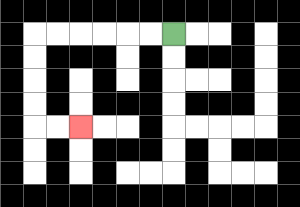{'start': '[7, 1]', 'end': '[3, 5]', 'path_directions': 'L,L,L,L,L,L,D,D,D,D,R,R', 'path_coordinates': '[[7, 1], [6, 1], [5, 1], [4, 1], [3, 1], [2, 1], [1, 1], [1, 2], [1, 3], [1, 4], [1, 5], [2, 5], [3, 5]]'}